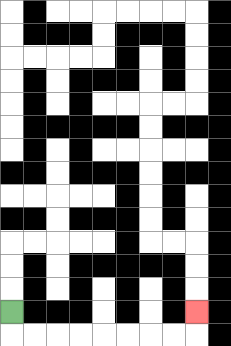{'start': '[0, 13]', 'end': '[8, 13]', 'path_directions': 'D,R,R,R,R,R,R,R,R,U', 'path_coordinates': '[[0, 13], [0, 14], [1, 14], [2, 14], [3, 14], [4, 14], [5, 14], [6, 14], [7, 14], [8, 14], [8, 13]]'}